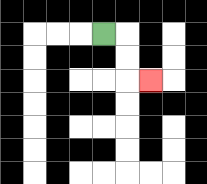{'start': '[4, 1]', 'end': '[6, 3]', 'path_directions': 'R,D,D,R', 'path_coordinates': '[[4, 1], [5, 1], [5, 2], [5, 3], [6, 3]]'}